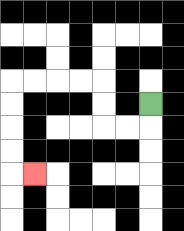{'start': '[6, 4]', 'end': '[1, 7]', 'path_directions': 'D,L,L,U,U,L,L,L,L,D,D,D,D,R', 'path_coordinates': '[[6, 4], [6, 5], [5, 5], [4, 5], [4, 4], [4, 3], [3, 3], [2, 3], [1, 3], [0, 3], [0, 4], [0, 5], [0, 6], [0, 7], [1, 7]]'}